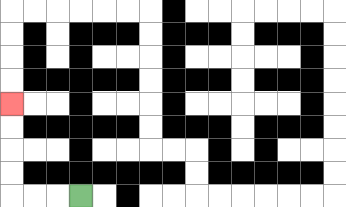{'start': '[3, 8]', 'end': '[0, 4]', 'path_directions': 'L,L,L,U,U,U,U', 'path_coordinates': '[[3, 8], [2, 8], [1, 8], [0, 8], [0, 7], [0, 6], [0, 5], [0, 4]]'}